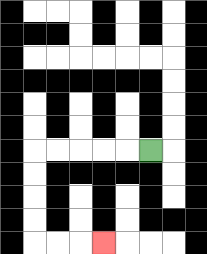{'start': '[6, 6]', 'end': '[4, 10]', 'path_directions': 'L,L,L,L,L,D,D,D,D,R,R,R', 'path_coordinates': '[[6, 6], [5, 6], [4, 6], [3, 6], [2, 6], [1, 6], [1, 7], [1, 8], [1, 9], [1, 10], [2, 10], [3, 10], [4, 10]]'}